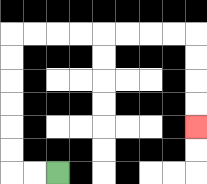{'start': '[2, 7]', 'end': '[8, 5]', 'path_directions': 'L,L,U,U,U,U,U,U,R,R,R,R,R,R,R,R,D,D,D,D', 'path_coordinates': '[[2, 7], [1, 7], [0, 7], [0, 6], [0, 5], [0, 4], [0, 3], [0, 2], [0, 1], [1, 1], [2, 1], [3, 1], [4, 1], [5, 1], [6, 1], [7, 1], [8, 1], [8, 2], [8, 3], [8, 4], [8, 5]]'}